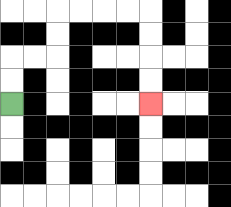{'start': '[0, 4]', 'end': '[6, 4]', 'path_directions': 'U,U,R,R,U,U,R,R,R,R,D,D,D,D', 'path_coordinates': '[[0, 4], [0, 3], [0, 2], [1, 2], [2, 2], [2, 1], [2, 0], [3, 0], [4, 0], [5, 0], [6, 0], [6, 1], [6, 2], [6, 3], [6, 4]]'}